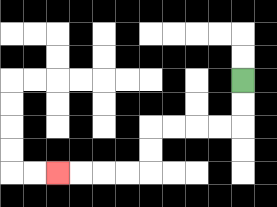{'start': '[10, 3]', 'end': '[2, 7]', 'path_directions': 'D,D,L,L,L,L,D,D,L,L,L,L', 'path_coordinates': '[[10, 3], [10, 4], [10, 5], [9, 5], [8, 5], [7, 5], [6, 5], [6, 6], [6, 7], [5, 7], [4, 7], [3, 7], [2, 7]]'}